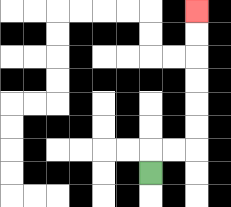{'start': '[6, 7]', 'end': '[8, 0]', 'path_directions': 'U,R,R,U,U,U,U,U,U', 'path_coordinates': '[[6, 7], [6, 6], [7, 6], [8, 6], [8, 5], [8, 4], [8, 3], [8, 2], [8, 1], [8, 0]]'}